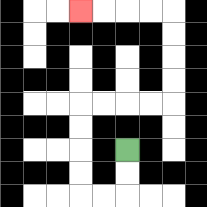{'start': '[5, 6]', 'end': '[3, 0]', 'path_directions': 'D,D,L,L,U,U,U,U,R,R,R,R,U,U,U,U,L,L,L,L', 'path_coordinates': '[[5, 6], [5, 7], [5, 8], [4, 8], [3, 8], [3, 7], [3, 6], [3, 5], [3, 4], [4, 4], [5, 4], [6, 4], [7, 4], [7, 3], [7, 2], [7, 1], [7, 0], [6, 0], [5, 0], [4, 0], [3, 0]]'}